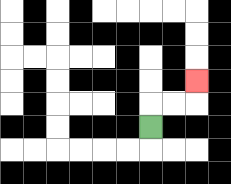{'start': '[6, 5]', 'end': '[8, 3]', 'path_directions': 'U,R,R,U', 'path_coordinates': '[[6, 5], [6, 4], [7, 4], [8, 4], [8, 3]]'}